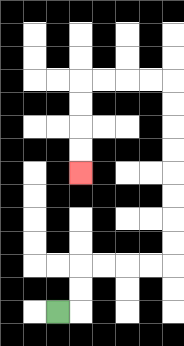{'start': '[2, 13]', 'end': '[3, 7]', 'path_directions': 'R,U,U,R,R,R,R,U,U,U,U,U,U,U,U,L,L,L,L,D,D,D,D', 'path_coordinates': '[[2, 13], [3, 13], [3, 12], [3, 11], [4, 11], [5, 11], [6, 11], [7, 11], [7, 10], [7, 9], [7, 8], [7, 7], [7, 6], [7, 5], [7, 4], [7, 3], [6, 3], [5, 3], [4, 3], [3, 3], [3, 4], [3, 5], [3, 6], [3, 7]]'}